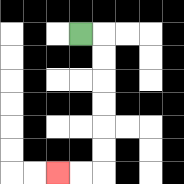{'start': '[3, 1]', 'end': '[2, 7]', 'path_directions': 'R,D,D,D,D,D,D,L,L', 'path_coordinates': '[[3, 1], [4, 1], [4, 2], [4, 3], [4, 4], [4, 5], [4, 6], [4, 7], [3, 7], [2, 7]]'}